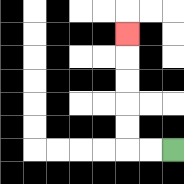{'start': '[7, 6]', 'end': '[5, 1]', 'path_directions': 'L,L,U,U,U,U,U', 'path_coordinates': '[[7, 6], [6, 6], [5, 6], [5, 5], [5, 4], [5, 3], [5, 2], [5, 1]]'}